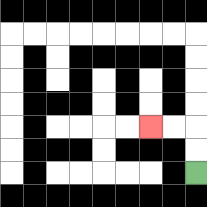{'start': '[8, 7]', 'end': '[6, 5]', 'path_directions': 'U,U,L,L', 'path_coordinates': '[[8, 7], [8, 6], [8, 5], [7, 5], [6, 5]]'}